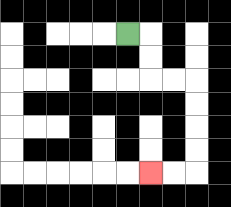{'start': '[5, 1]', 'end': '[6, 7]', 'path_directions': 'R,D,D,R,R,D,D,D,D,L,L', 'path_coordinates': '[[5, 1], [6, 1], [6, 2], [6, 3], [7, 3], [8, 3], [8, 4], [8, 5], [8, 6], [8, 7], [7, 7], [6, 7]]'}